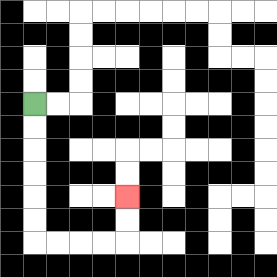{'start': '[1, 4]', 'end': '[5, 8]', 'path_directions': 'D,D,D,D,D,D,R,R,R,R,U,U', 'path_coordinates': '[[1, 4], [1, 5], [1, 6], [1, 7], [1, 8], [1, 9], [1, 10], [2, 10], [3, 10], [4, 10], [5, 10], [5, 9], [5, 8]]'}